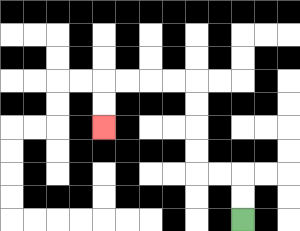{'start': '[10, 9]', 'end': '[4, 5]', 'path_directions': 'U,U,L,L,U,U,U,U,L,L,L,L,D,D', 'path_coordinates': '[[10, 9], [10, 8], [10, 7], [9, 7], [8, 7], [8, 6], [8, 5], [8, 4], [8, 3], [7, 3], [6, 3], [5, 3], [4, 3], [4, 4], [4, 5]]'}